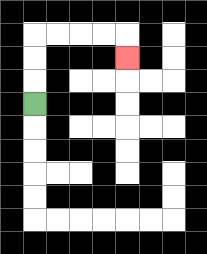{'start': '[1, 4]', 'end': '[5, 2]', 'path_directions': 'U,U,U,R,R,R,R,D', 'path_coordinates': '[[1, 4], [1, 3], [1, 2], [1, 1], [2, 1], [3, 1], [4, 1], [5, 1], [5, 2]]'}